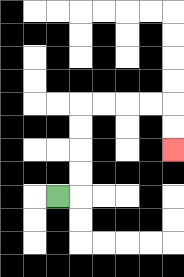{'start': '[2, 8]', 'end': '[7, 6]', 'path_directions': 'R,U,U,U,U,R,R,R,R,D,D', 'path_coordinates': '[[2, 8], [3, 8], [3, 7], [3, 6], [3, 5], [3, 4], [4, 4], [5, 4], [6, 4], [7, 4], [7, 5], [7, 6]]'}